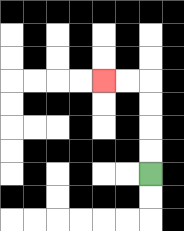{'start': '[6, 7]', 'end': '[4, 3]', 'path_directions': 'U,U,U,U,L,L', 'path_coordinates': '[[6, 7], [6, 6], [6, 5], [6, 4], [6, 3], [5, 3], [4, 3]]'}